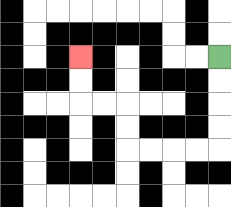{'start': '[9, 2]', 'end': '[3, 2]', 'path_directions': 'D,D,D,D,L,L,L,L,U,U,L,L,U,U', 'path_coordinates': '[[9, 2], [9, 3], [9, 4], [9, 5], [9, 6], [8, 6], [7, 6], [6, 6], [5, 6], [5, 5], [5, 4], [4, 4], [3, 4], [3, 3], [3, 2]]'}